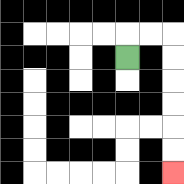{'start': '[5, 2]', 'end': '[7, 7]', 'path_directions': 'U,R,R,D,D,D,D,D,D', 'path_coordinates': '[[5, 2], [5, 1], [6, 1], [7, 1], [7, 2], [7, 3], [7, 4], [7, 5], [7, 6], [7, 7]]'}